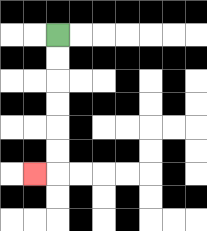{'start': '[2, 1]', 'end': '[1, 7]', 'path_directions': 'D,D,D,D,D,D,L', 'path_coordinates': '[[2, 1], [2, 2], [2, 3], [2, 4], [2, 5], [2, 6], [2, 7], [1, 7]]'}